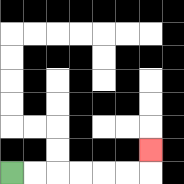{'start': '[0, 7]', 'end': '[6, 6]', 'path_directions': 'R,R,R,R,R,R,U', 'path_coordinates': '[[0, 7], [1, 7], [2, 7], [3, 7], [4, 7], [5, 7], [6, 7], [6, 6]]'}